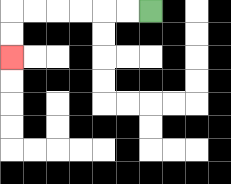{'start': '[6, 0]', 'end': '[0, 2]', 'path_directions': 'L,L,L,L,L,L,D,D', 'path_coordinates': '[[6, 0], [5, 0], [4, 0], [3, 0], [2, 0], [1, 0], [0, 0], [0, 1], [0, 2]]'}